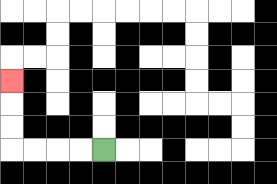{'start': '[4, 6]', 'end': '[0, 3]', 'path_directions': 'L,L,L,L,U,U,U', 'path_coordinates': '[[4, 6], [3, 6], [2, 6], [1, 6], [0, 6], [0, 5], [0, 4], [0, 3]]'}